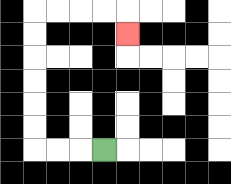{'start': '[4, 6]', 'end': '[5, 1]', 'path_directions': 'L,L,L,U,U,U,U,U,U,R,R,R,R,D', 'path_coordinates': '[[4, 6], [3, 6], [2, 6], [1, 6], [1, 5], [1, 4], [1, 3], [1, 2], [1, 1], [1, 0], [2, 0], [3, 0], [4, 0], [5, 0], [5, 1]]'}